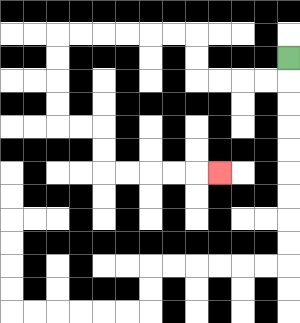{'start': '[12, 2]', 'end': '[9, 7]', 'path_directions': 'D,L,L,L,L,U,U,L,L,L,L,L,L,D,D,D,D,R,R,D,D,R,R,R,R,R', 'path_coordinates': '[[12, 2], [12, 3], [11, 3], [10, 3], [9, 3], [8, 3], [8, 2], [8, 1], [7, 1], [6, 1], [5, 1], [4, 1], [3, 1], [2, 1], [2, 2], [2, 3], [2, 4], [2, 5], [3, 5], [4, 5], [4, 6], [4, 7], [5, 7], [6, 7], [7, 7], [8, 7], [9, 7]]'}